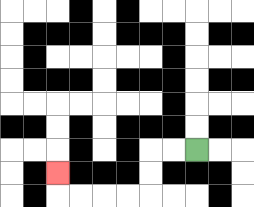{'start': '[8, 6]', 'end': '[2, 7]', 'path_directions': 'L,L,D,D,L,L,L,L,U', 'path_coordinates': '[[8, 6], [7, 6], [6, 6], [6, 7], [6, 8], [5, 8], [4, 8], [3, 8], [2, 8], [2, 7]]'}